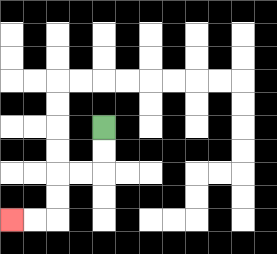{'start': '[4, 5]', 'end': '[0, 9]', 'path_directions': 'D,D,L,L,D,D,L,L', 'path_coordinates': '[[4, 5], [4, 6], [4, 7], [3, 7], [2, 7], [2, 8], [2, 9], [1, 9], [0, 9]]'}